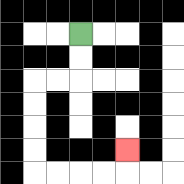{'start': '[3, 1]', 'end': '[5, 6]', 'path_directions': 'D,D,L,L,D,D,D,D,R,R,R,R,U', 'path_coordinates': '[[3, 1], [3, 2], [3, 3], [2, 3], [1, 3], [1, 4], [1, 5], [1, 6], [1, 7], [2, 7], [3, 7], [4, 7], [5, 7], [5, 6]]'}